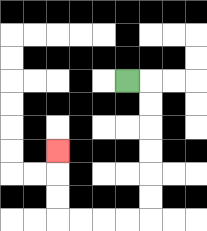{'start': '[5, 3]', 'end': '[2, 6]', 'path_directions': 'R,D,D,D,D,D,D,L,L,L,L,U,U,U', 'path_coordinates': '[[5, 3], [6, 3], [6, 4], [6, 5], [6, 6], [6, 7], [6, 8], [6, 9], [5, 9], [4, 9], [3, 9], [2, 9], [2, 8], [2, 7], [2, 6]]'}